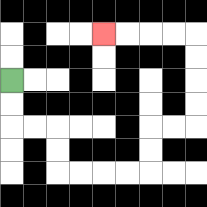{'start': '[0, 3]', 'end': '[4, 1]', 'path_directions': 'D,D,R,R,D,D,R,R,R,R,U,U,R,R,U,U,U,U,L,L,L,L', 'path_coordinates': '[[0, 3], [0, 4], [0, 5], [1, 5], [2, 5], [2, 6], [2, 7], [3, 7], [4, 7], [5, 7], [6, 7], [6, 6], [6, 5], [7, 5], [8, 5], [8, 4], [8, 3], [8, 2], [8, 1], [7, 1], [6, 1], [5, 1], [4, 1]]'}